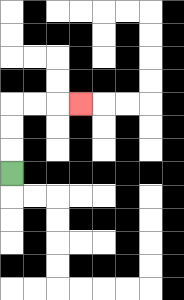{'start': '[0, 7]', 'end': '[3, 4]', 'path_directions': 'U,U,U,R,R,R', 'path_coordinates': '[[0, 7], [0, 6], [0, 5], [0, 4], [1, 4], [2, 4], [3, 4]]'}